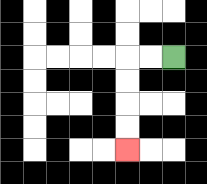{'start': '[7, 2]', 'end': '[5, 6]', 'path_directions': 'L,L,D,D,D,D', 'path_coordinates': '[[7, 2], [6, 2], [5, 2], [5, 3], [5, 4], [5, 5], [5, 6]]'}